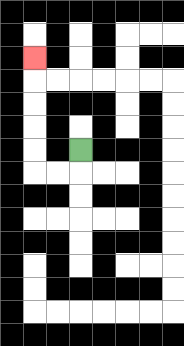{'start': '[3, 6]', 'end': '[1, 2]', 'path_directions': 'D,L,L,U,U,U,U,U', 'path_coordinates': '[[3, 6], [3, 7], [2, 7], [1, 7], [1, 6], [1, 5], [1, 4], [1, 3], [1, 2]]'}